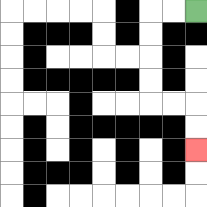{'start': '[8, 0]', 'end': '[8, 6]', 'path_directions': 'L,L,D,D,D,D,R,R,D,D', 'path_coordinates': '[[8, 0], [7, 0], [6, 0], [6, 1], [6, 2], [6, 3], [6, 4], [7, 4], [8, 4], [8, 5], [8, 6]]'}